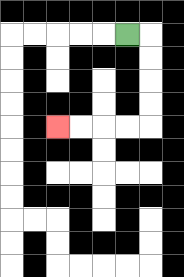{'start': '[5, 1]', 'end': '[2, 5]', 'path_directions': 'R,D,D,D,D,L,L,L,L', 'path_coordinates': '[[5, 1], [6, 1], [6, 2], [6, 3], [6, 4], [6, 5], [5, 5], [4, 5], [3, 5], [2, 5]]'}